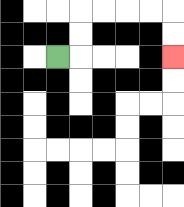{'start': '[2, 2]', 'end': '[7, 2]', 'path_directions': 'R,U,U,R,R,R,R,D,D', 'path_coordinates': '[[2, 2], [3, 2], [3, 1], [3, 0], [4, 0], [5, 0], [6, 0], [7, 0], [7, 1], [7, 2]]'}